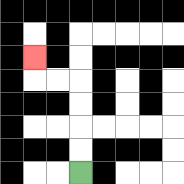{'start': '[3, 7]', 'end': '[1, 2]', 'path_directions': 'U,U,U,U,L,L,U', 'path_coordinates': '[[3, 7], [3, 6], [3, 5], [3, 4], [3, 3], [2, 3], [1, 3], [1, 2]]'}